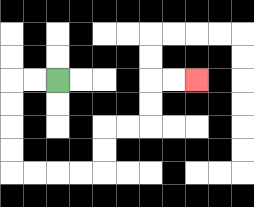{'start': '[2, 3]', 'end': '[8, 3]', 'path_directions': 'L,L,D,D,D,D,R,R,R,R,U,U,R,R,U,U,R,R', 'path_coordinates': '[[2, 3], [1, 3], [0, 3], [0, 4], [0, 5], [0, 6], [0, 7], [1, 7], [2, 7], [3, 7], [4, 7], [4, 6], [4, 5], [5, 5], [6, 5], [6, 4], [6, 3], [7, 3], [8, 3]]'}